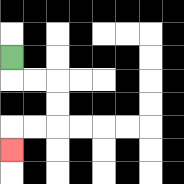{'start': '[0, 2]', 'end': '[0, 6]', 'path_directions': 'D,R,R,D,D,L,L,D', 'path_coordinates': '[[0, 2], [0, 3], [1, 3], [2, 3], [2, 4], [2, 5], [1, 5], [0, 5], [0, 6]]'}